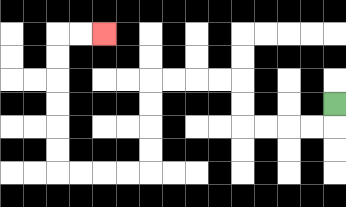{'start': '[14, 4]', 'end': '[4, 1]', 'path_directions': 'D,L,L,L,L,U,U,L,L,L,L,D,D,D,D,L,L,L,L,U,U,U,U,U,U,R,R', 'path_coordinates': '[[14, 4], [14, 5], [13, 5], [12, 5], [11, 5], [10, 5], [10, 4], [10, 3], [9, 3], [8, 3], [7, 3], [6, 3], [6, 4], [6, 5], [6, 6], [6, 7], [5, 7], [4, 7], [3, 7], [2, 7], [2, 6], [2, 5], [2, 4], [2, 3], [2, 2], [2, 1], [3, 1], [4, 1]]'}